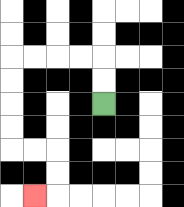{'start': '[4, 4]', 'end': '[1, 8]', 'path_directions': 'U,U,L,L,L,L,D,D,D,D,R,R,D,D,L', 'path_coordinates': '[[4, 4], [4, 3], [4, 2], [3, 2], [2, 2], [1, 2], [0, 2], [0, 3], [0, 4], [0, 5], [0, 6], [1, 6], [2, 6], [2, 7], [2, 8], [1, 8]]'}